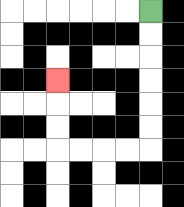{'start': '[6, 0]', 'end': '[2, 3]', 'path_directions': 'D,D,D,D,D,D,L,L,L,L,U,U,U', 'path_coordinates': '[[6, 0], [6, 1], [6, 2], [6, 3], [6, 4], [6, 5], [6, 6], [5, 6], [4, 6], [3, 6], [2, 6], [2, 5], [2, 4], [2, 3]]'}